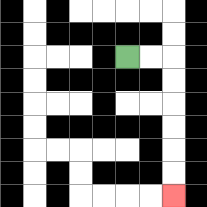{'start': '[5, 2]', 'end': '[7, 8]', 'path_directions': 'R,R,D,D,D,D,D,D', 'path_coordinates': '[[5, 2], [6, 2], [7, 2], [7, 3], [7, 4], [7, 5], [7, 6], [7, 7], [7, 8]]'}